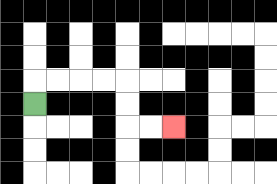{'start': '[1, 4]', 'end': '[7, 5]', 'path_directions': 'U,R,R,R,R,D,D,R,R', 'path_coordinates': '[[1, 4], [1, 3], [2, 3], [3, 3], [4, 3], [5, 3], [5, 4], [5, 5], [6, 5], [7, 5]]'}